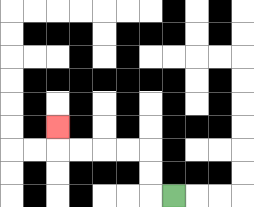{'start': '[7, 8]', 'end': '[2, 5]', 'path_directions': 'L,U,U,L,L,L,L,U', 'path_coordinates': '[[7, 8], [6, 8], [6, 7], [6, 6], [5, 6], [4, 6], [3, 6], [2, 6], [2, 5]]'}